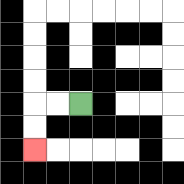{'start': '[3, 4]', 'end': '[1, 6]', 'path_directions': 'L,L,D,D', 'path_coordinates': '[[3, 4], [2, 4], [1, 4], [1, 5], [1, 6]]'}